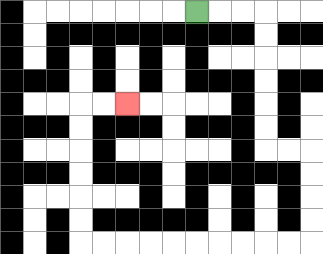{'start': '[8, 0]', 'end': '[5, 4]', 'path_directions': 'R,R,R,D,D,D,D,D,D,R,R,D,D,D,D,L,L,L,L,L,L,L,L,L,L,U,U,U,U,U,U,R,R', 'path_coordinates': '[[8, 0], [9, 0], [10, 0], [11, 0], [11, 1], [11, 2], [11, 3], [11, 4], [11, 5], [11, 6], [12, 6], [13, 6], [13, 7], [13, 8], [13, 9], [13, 10], [12, 10], [11, 10], [10, 10], [9, 10], [8, 10], [7, 10], [6, 10], [5, 10], [4, 10], [3, 10], [3, 9], [3, 8], [3, 7], [3, 6], [3, 5], [3, 4], [4, 4], [5, 4]]'}